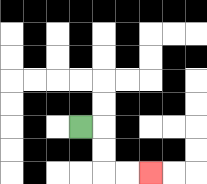{'start': '[3, 5]', 'end': '[6, 7]', 'path_directions': 'R,D,D,R,R', 'path_coordinates': '[[3, 5], [4, 5], [4, 6], [4, 7], [5, 7], [6, 7]]'}